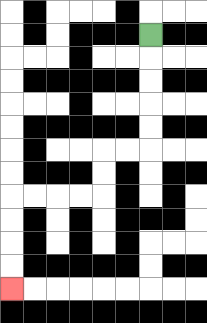{'start': '[6, 1]', 'end': '[0, 12]', 'path_directions': 'D,D,D,D,D,L,L,D,D,L,L,L,L,D,D,D,D', 'path_coordinates': '[[6, 1], [6, 2], [6, 3], [6, 4], [6, 5], [6, 6], [5, 6], [4, 6], [4, 7], [4, 8], [3, 8], [2, 8], [1, 8], [0, 8], [0, 9], [0, 10], [0, 11], [0, 12]]'}